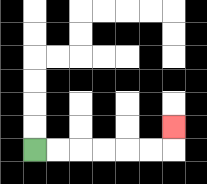{'start': '[1, 6]', 'end': '[7, 5]', 'path_directions': 'R,R,R,R,R,R,U', 'path_coordinates': '[[1, 6], [2, 6], [3, 6], [4, 6], [5, 6], [6, 6], [7, 6], [7, 5]]'}